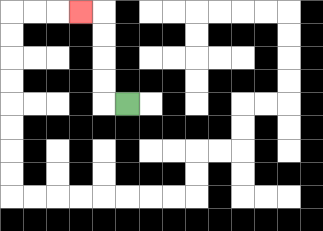{'start': '[5, 4]', 'end': '[3, 0]', 'path_directions': 'L,U,U,U,U,L', 'path_coordinates': '[[5, 4], [4, 4], [4, 3], [4, 2], [4, 1], [4, 0], [3, 0]]'}